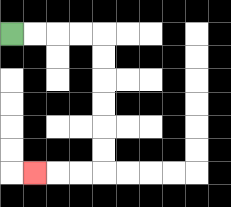{'start': '[0, 1]', 'end': '[1, 7]', 'path_directions': 'R,R,R,R,D,D,D,D,D,D,L,L,L', 'path_coordinates': '[[0, 1], [1, 1], [2, 1], [3, 1], [4, 1], [4, 2], [4, 3], [4, 4], [4, 5], [4, 6], [4, 7], [3, 7], [2, 7], [1, 7]]'}